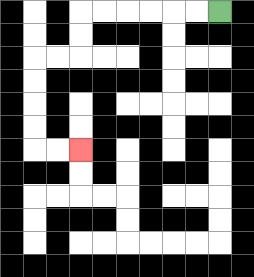{'start': '[9, 0]', 'end': '[3, 6]', 'path_directions': 'L,L,L,L,L,L,D,D,L,L,D,D,D,D,R,R', 'path_coordinates': '[[9, 0], [8, 0], [7, 0], [6, 0], [5, 0], [4, 0], [3, 0], [3, 1], [3, 2], [2, 2], [1, 2], [1, 3], [1, 4], [1, 5], [1, 6], [2, 6], [3, 6]]'}